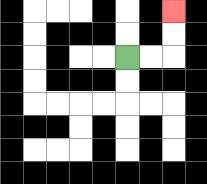{'start': '[5, 2]', 'end': '[7, 0]', 'path_directions': 'R,R,U,U', 'path_coordinates': '[[5, 2], [6, 2], [7, 2], [7, 1], [7, 0]]'}